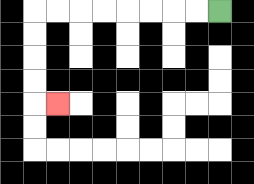{'start': '[9, 0]', 'end': '[2, 4]', 'path_directions': 'L,L,L,L,L,L,L,L,D,D,D,D,R', 'path_coordinates': '[[9, 0], [8, 0], [7, 0], [6, 0], [5, 0], [4, 0], [3, 0], [2, 0], [1, 0], [1, 1], [1, 2], [1, 3], [1, 4], [2, 4]]'}